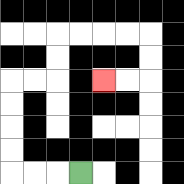{'start': '[3, 7]', 'end': '[4, 3]', 'path_directions': 'L,L,L,U,U,U,U,R,R,U,U,R,R,R,R,D,D,L,L', 'path_coordinates': '[[3, 7], [2, 7], [1, 7], [0, 7], [0, 6], [0, 5], [0, 4], [0, 3], [1, 3], [2, 3], [2, 2], [2, 1], [3, 1], [4, 1], [5, 1], [6, 1], [6, 2], [6, 3], [5, 3], [4, 3]]'}